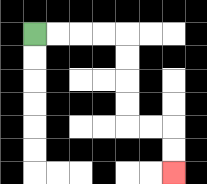{'start': '[1, 1]', 'end': '[7, 7]', 'path_directions': 'R,R,R,R,D,D,D,D,R,R,D,D', 'path_coordinates': '[[1, 1], [2, 1], [3, 1], [4, 1], [5, 1], [5, 2], [5, 3], [5, 4], [5, 5], [6, 5], [7, 5], [7, 6], [7, 7]]'}